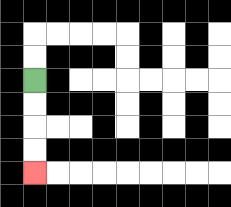{'start': '[1, 3]', 'end': '[1, 7]', 'path_directions': 'D,D,D,D', 'path_coordinates': '[[1, 3], [1, 4], [1, 5], [1, 6], [1, 7]]'}